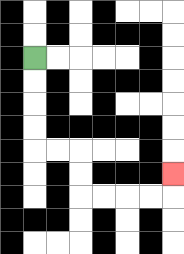{'start': '[1, 2]', 'end': '[7, 7]', 'path_directions': 'D,D,D,D,R,R,D,D,R,R,R,R,U', 'path_coordinates': '[[1, 2], [1, 3], [1, 4], [1, 5], [1, 6], [2, 6], [3, 6], [3, 7], [3, 8], [4, 8], [5, 8], [6, 8], [7, 8], [7, 7]]'}